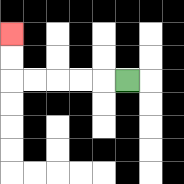{'start': '[5, 3]', 'end': '[0, 1]', 'path_directions': 'L,L,L,L,L,U,U', 'path_coordinates': '[[5, 3], [4, 3], [3, 3], [2, 3], [1, 3], [0, 3], [0, 2], [0, 1]]'}